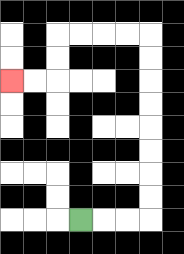{'start': '[3, 9]', 'end': '[0, 3]', 'path_directions': 'R,R,R,U,U,U,U,U,U,U,U,L,L,L,L,D,D,L,L', 'path_coordinates': '[[3, 9], [4, 9], [5, 9], [6, 9], [6, 8], [6, 7], [6, 6], [6, 5], [6, 4], [6, 3], [6, 2], [6, 1], [5, 1], [4, 1], [3, 1], [2, 1], [2, 2], [2, 3], [1, 3], [0, 3]]'}